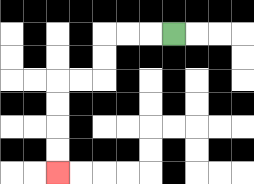{'start': '[7, 1]', 'end': '[2, 7]', 'path_directions': 'L,L,L,D,D,L,L,D,D,D,D', 'path_coordinates': '[[7, 1], [6, 1], [5, 1], [4, 1], [4, 2], [4, 3], [3, 3], [2, 3], [2, 4], [2, 5], [2, 6], [2, 7]]'}